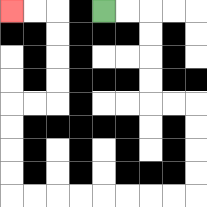{'start': '[4, 0]', 'end': '[0, 0]', 'path_directions': 'R,R,D,D,D,D,R,R,D,D,D,D,L,L,L,L,L,L,L,L,U,U,U,U,R,R,U,U,U,U,L,L', 'path_coordinates': '[[4, 0], [5, 0], [6, 0], [6, 1], [6, 2], [6, 3], [6, 4], [7, 4], [8, 4], [8, 5], [8, 6], [8, 7], [8, 8], [7, 8], [6, 8], [5, 8], [4, 8], [3, 8], [2, 8], [1, 8], [0, 8], [0, 7], [0, 6], [0, 5], [0, 4], [1, 4], [2, 4], [2, 3], [2, 2], [2, 1], [2, 0], [1, 0], [0, 0]]'}